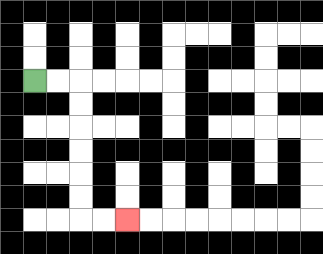{'start': '[1, 3]', 'end': '[5, 9]', 'path_directions': 'R,R,D,D,D,D,D,D,R,R', 'path_coordinates': '[[1, 3], [2, 3], [3, 3], [3, 4], [3, 5], [3, 6], [3, 7], [3, 8], [3, 9], [4, 9], [5, 9]]'}